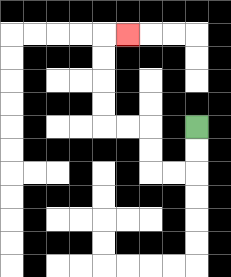{'start': '[8, 5]', 'end': '[5, 1]', 'path_directions': 'D,D,L,L,U,U,L,L,U,U,U,U,R', 'path_coordinates': '[[8, 5], [8, 6], [8, 7], [7, 7], [6, 7], [6, 6], [6, 5], [5, 5], [4, 5], [4, 4], [4, 3], [4, 2], [4, 1], [5, 1]]'}